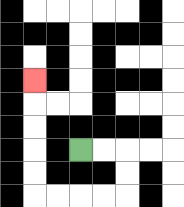{'start': '[3, 6]', 'end': '[1, 3]', 'path_directions': 'R,R,D,D,L,L,L,L,U,U,U,U,U', 'path_coordinates': '[[3, 6], [4, 6], [5, 6], [5, 7], [5, 8], [4, 8], [3, 8], [2, 8], [1, 8], [1, 7], [1, 6], [1, 5], [1, 4], [1, 3]]'}